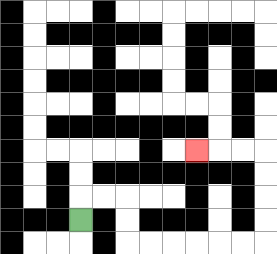{'start': '[3, 9]', 'end': '[8, 6]', 'path_directions': 'U,R,R,D,D,R,R,R,R,R,R,U,U,U,U,L,L,L', 'path_coordinates': '[[3, 9], [3, 8], [4, 8], [5, 8], [5, 9], [5, 10], [6, 10], [7, 10], [8, 10], [9, 10], [10, 10], [11, 10], [11, 9], [11, 8], [11, 7], [11, 6], [10, 6], [9, 6], [8, 6]]'}